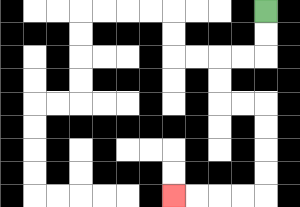{'start': '[11, 0]', 'end': '[7, 8]', 'path_directions': 'D,D,L,L,D,D,R,R,D,D,D,D,L,L,L,L', 'path_coordinates': '[[11, 0], [11, 1], [11, 2], [10, 2], [9, 2], [9, 3], [9, 4], [10, 4], [11, 4], [11, 5], [11, 6], [11, 7], [11, 8], [10, 8], [9, 8], [8, 8], [7, 8]]'}